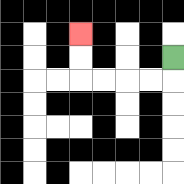{'start': '[7, 2]', 'end': '[3, 1]', 'path_directions': 'D,L,L,L,L,U,U', 'path_coordinates': '[[7, 2], [7, 3], [6, 3], [5, 3], [4, 3], [3, 3], [3, 2], [3, 1]]'}